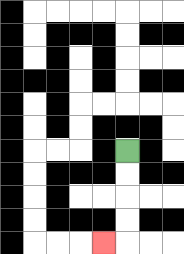{'start': '[5, 6]', 'end': '[4, 10]', 'path_directions': 'D,D,D,D,L', 'path_coordinates': '[[5, 6], [5, 7], [5, 8], [5, 9], [5, 10], [4, 10]]'}